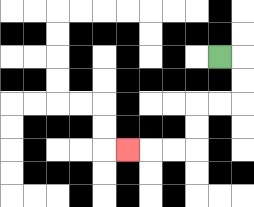{'start': '[9, 2]', 'end': '[5, 6]', 'path_directions': 'R,D,D,L,L,D,D,L,L,L', 'path_coordinates': '[[9, 2], [10, 2], [10, 3], [10, 4], [9, 4], [8, 4], [8, 5], [8, 6], [7, 6], [6, 6], [5, 6]]'}